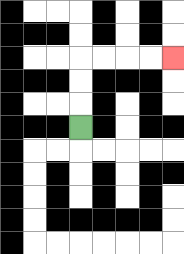{'start': '[3, 5]', 'end': '[7, 2]', 'path_directions': 'U,U,U,R,R,R,R', 'path_coordinates': '[[3, 5], [3, 4], [3, 3], [3, 2], [4, 2], [5, 2], [6, 2], [7, 2]]'}